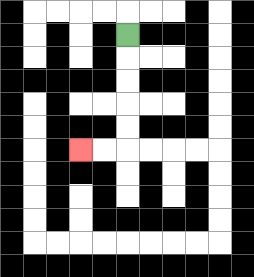{'start': '[5, 1]', 'end': '[3, 6]', 'path_directions': 'D,D,D,D,D,L,L', 'path_coordinates': '[[5, 1], [5, 2], [5, 3], [5, 4], [5, 5], [5, 6], [4, 6], [3, 6]]'}